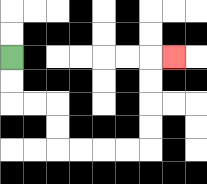{'start': '[0, 2]', 'end': '[7, 2]', 'path_directions': 'D,D,R,R,D,D,R,R,R,R,U,U,U,U,R', 'path_coordinates': '[[0, 2], [0, 3], [0, 4], [1, 4], [2, 4], [2, 5], [2, 6], [3, 6], [4, 6], [5, 6], [6, 6], [6, 5], [6, 4], [6, 3], [6, 2], [7, 2]]'}